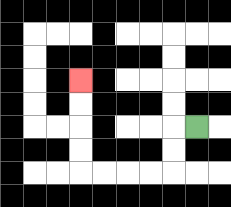{'start': '[8, 5]', 'end': '[3, 3]', 'path_directions': 'L,D,D,L,L,L,L,U,U,U,U', 'path_coordinates': '[[8, 5], [7, 5], [7, 6], [7, 7], [6, 7], [5, 7], [4, 7], [3, 7], [3, 6], [3, 5], [3, 4], [3, 3]]'}